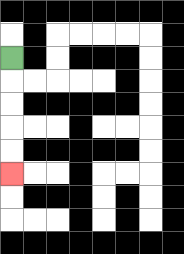{'start': '[0, 2]', 'end': '[0, 7]', 'path_directions': 'D,D,D,D,D', 'path_coordinates': '[[0, 2], [0, 3], [0, 4], [0, 5], [0, 6], [0, 7]]'}